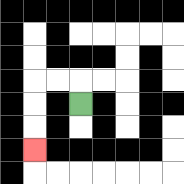{'start': '[3, 4]', 'end': '[1, 6]', 'path_directions': 'U,L,L,D,D,D', 'path_coordinates': '[[3, 4], [3, 3], [2, 3], [1, 3], [1, 4], [1, 5], [1, 6]]'}